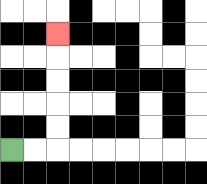{'start': '[0, 6]', 'end': '[2, 1]', 'path_directions': 'R,R,U,U,U,U,U', 'path_coordinates': '[[0, 6], [1, 6], [2, 6], [2, 5], [2, 4], [2, 3], [2, 2], [2, 1]]'}